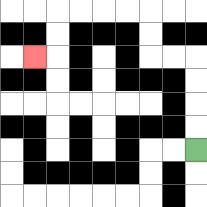{'start': '[8, 6]', 'end': '[1, 2]', 'path_directions': 'U,U,U,U,L,L,U,U,L,L,L,L,D,D,L', 'path_coordinates': '[[8, 6], [8, 5], [8, 4], [8, 3], [8, 2], [7, 2], [6, 2], [6, 1], [6, 0], [5, 0], [4, 0], [3, 0], [2, 0], [2, 1], [2, 2], [1, 2]]'}